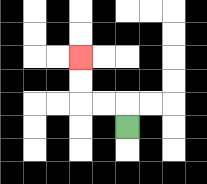{'start': '[5, 5]', 'end': '[3, 2]', 'path_directions': 'U,L,L,U,U', 'path_coordinates': '[[5, 5], [5, 4], [4, 4], [3, 4], [3, 3], [3, 2]]'}